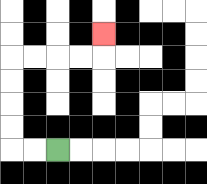{'start': '[2, 6]', 'end': '[4, 1]', 'path_directions': 'L,L,U,U,U,U,R,R,R,R,U', 'path_coordinates': '[[2, 6], [1, 6], [0, 6], [0, 5], [0, 4], [0, 3], [0, 2], [1, 2], [2, 2], [3, 2], [4, 2], [4, 1]]'}